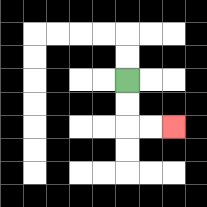{'start': '[5, 3]', 'end': '[7, 5]', 'path_directions': 'D,D,R,R', 'path_coordinates': '[[5, 3], [5, 4], [5, 5], [6, 5], [7, 5]]'}